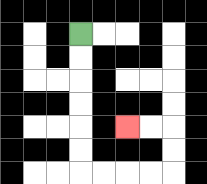{'start': '[3, 1]', 'end': '[5, 5]', 'path_directions': 'D,D,D,D,D,D,R,R,R,R,U,U,L,L', 'path_coordinates': '[[3, 1], [3, 2], [3, 3], [3, 4], [3, 5], [3, 6], [3, 7], [4, 7], [5, 7], [6, 7], [7, 7], [7, 6], [7, 5], [6, 5], [5, 5]]'}